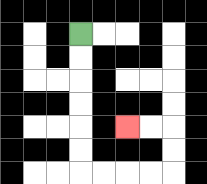{'start': '[3, 1]', 'end': '[5, 5]', 'path_directions': 'D,D,D,D,D,D,R,R,R,R,U,U,L,L', 'path_coordinates': '[[3, 1], [3, 2], [3, 3], [3, 4], [3, 5], [3, 6], [3, 7], [4, 7], [5, 7], [6, 7], [7, 7], [7, 6], [7, 5], [6, 5], [5, 5]]'}